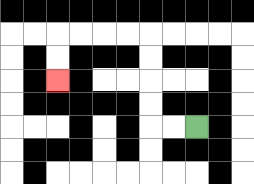{'start': '[8, 5]', 'end': '[2, 3]', 'path_directions': 'L,L,U,U,U,U,L,L,L,L,D,D', 'path_coordinates': '[[8, 5], [7, 5], [6, 5], [6, 4], [6, 3], [6, 2], [6, 1], [5, 1], [4, 1], [3, 1], [2, 1], [2, 2], [2, 3]]'}